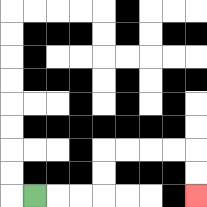{'start': '[1, 8]', 'end': '[8, 8]', 'path_directions': 'R,R,R,U,U,R,R,R,R,D,D', 'path_coordinates': '[[1, 8], [2, 8], [3, 8], [4, 8], [4, 7], [4, 6], [5, 6], [6, 6], [7, 6], [8, 6], [8, 7], [8, 8]]'}